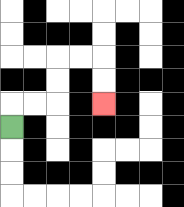{'start': '[0, 5]', 'end': '[4, 4]', 'path_directions': 'U,R,R,U,U,R,R,D,D', 'path_coordinates': '[[0, 5], [0, 4], [1, 4], [2, 4], [2, 3], [2, 2], [3, 2], [4, 2], [4, 3], [4, 4]]'}